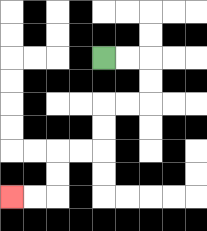{'start': '[4, 2]', 'end': '[0, 8]', 'path_directions': 'R,R,D,D,L,L,D,D,L,L,D,D,L,L', 'path_coordinates': '[[4, 2], [5, 2], [6, 2], [6, 3], [6, 4], [5, 4], [4, 4], [4, 5], [4, 6], [3, 6], [2, 6], [2, 7], [2, 8], [1, 8], [0, 8]]'}